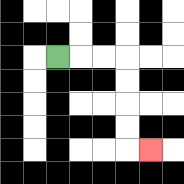{'start': '[2, 2]', 'end': '[6, 6]', 'path_directions': 'R,R,R,D,D,D,D,R', 'path_coordinates': '[[2, 2], [3, 2], [4, 2], [5, 2], [5, 3], [5, 4], [5, 5], [5, 6], [6, 6]]'}